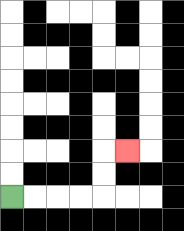{'start': '[0, 8]', 'end': '[5, 6]', 'path_directions': 'R,R,R,R,U,U,R', 'path_coordinates': '[[0, 8], [1, 8], [2, 8], [3, 8], [4, 8], [4, 7], [4, 6], [5, 6]]'}